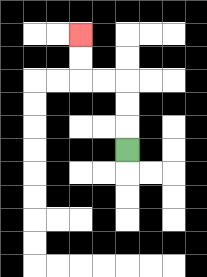{'start': '[5, 6]', 'end': '[3, 1]', 'path_directions': 'U,U,U,L,L,U,U', 'path_coordinates': '[[5, 6], [5, 5], [5, 4], [5, 3], [4, 3], [3, 3], [3, 2], [3, 1]]'}